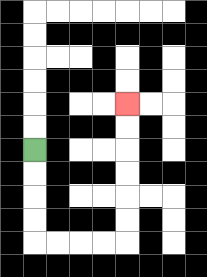{'start': '[1, 6]', 'end': '[5, 4]', 'path_directions': 'D,D,D,D,R,R,R,R,U,U,U,U,U,U', 'path_coordinates': '[[1, 6], [1, 7], [1, 8], [1, 9], [1, 10], [2, 10], [3, 10], [4, 10], [5, 10], [5, 9], [5, 8], [5, 7], [5, 6], [5, 5], [5, 4]]'}